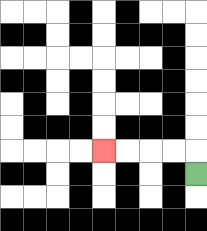{'start': '[8, 7]', 'end': '[4, 6]', 'path_directions': 'U,L,L,L,L', 'path_coordinates': '[[8, 7], [8, 6], [7, 6], [6, 6], [5, 6], [4, 6]]'}